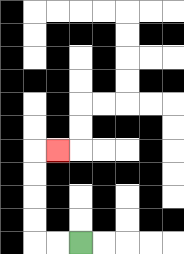{'start': '[3, 10]', 'end': '[2, 6]', 'path_directions': 'L,L,U,U,U,U,R', 'path_coordinates': '[[3, 10], [2, 10], [1, 10], [1, 9], [1, 8], [1, 7], [1, 6], [2, 6]]'}